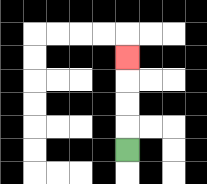{'start': '[5, 6]', 'end': '[5, 2]', 'path_directions': 'U,U,U,U', 'path_coordinates': '[[5, 6], [5, 5], [5, 4], [5, 3], [5, 2]]'}